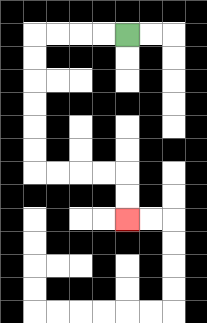{'start': '[5, 1]', 'end': '[5, 9]', 'path_directions': 'L,L,L,L,D,D,D,D,D,D,R,R,R,R,D,D', 'path_coordinates': '[[5, 1], [4, 1], [3, 1], [2, 1], [1, 1], [1, 2], [1, 3], [1, 4], [1, 5], [1, 6], [1, 7], [2, 7], [3, 7], [4, 7], [5, 7], [5, 8], [5, 9]]'}